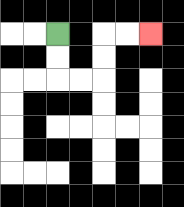{'start': '[2, 1]', 'end': '[6, 1]', 'path_directions': 'D,D,R,R,U,U,R,R', 'path_coordinates': '[[2, 1], [2, 2], [2, 3], [3, 3], [4, 3], [4, 2], [4, 1], [5, 1], [6, 1]]'}